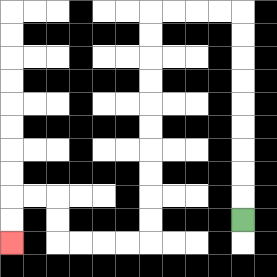{'start': '[10, 9]', 'end': '[0, 10]', 'path_directions': 'U,U,U,U,U,U,U,U,U,L,L,L,L,D,D,D,D,D,D,D,D,D,D,L,L,L,L,U,U,L,L,D,D', 'path_coordinates': '[[10, 9], [10, 8], [10, 7], [10, 6], [10, 5], [10, 4], [10, 3], [10, 2], [10, 1], [10, 0], [9, 0], [8, 0], [7, 0], [6, 0], [6, 1], [6, 2], [6, 3], [6, 4], [6, 5], [6, 6], [6, 7], [6, 8], [6, 9], [6, 10], [5, 10], [4, 10], [3, 10], [2, 10], [2, 9], [2, 8], [1, 8], [0, 8], [0, 9], [0, 10]]'}